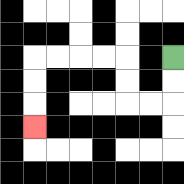{'start': '[7, 2]', 'end': '[1, 5]', 'path_directions': 'D,D,L,L,U,U,L,L,L,L,D,D,D', 'path_coordinates': '[[7, 2], [7, 3], [7, 4], [6, 4], [5, 4], [5, 3], [5, 2], [4, 2], [3, 2], [2, 2], [1, 2], [1, 3], [1, 4], [1, 5]]'}